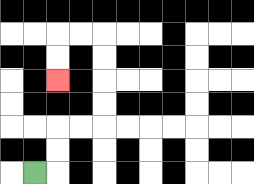{'start': '[1, 7]', 'end': '[2, 3]', 'path_directions': 'R,U,U,R,R,U,U,U,U,L,L,D,D', 'path_coordinates': '[[1, 7], [2, 7], [2, 6], [2, 5], [3, 5], [4, 5], [4, 4], [4, 3], [4, 2], [4, 1], [3, 1], [2, 1], [2, 2], [2, 3]]'}